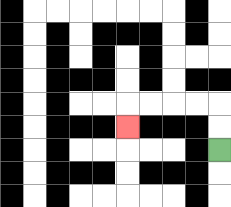{'start': '[9, 6]', 'end': '[5, 5]', 'path_directions': 'U,U,L,L,L,L,D', 'path_coordinates': '[[9, 6], [9, 5], [9, 4], [8, 4], [7, 4], [6, 4], [5, 4], [5, 5]]'}